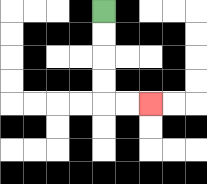{'start': '[4, 0]', 'end': '[6, 4]', 'path_directions': 'D,D,D,D,R,R', 'path_coordinates': '[[4, 0], [4, 1], [4, 2], [4, 3], [4, 4], [5, 4], [6, 4]]'}